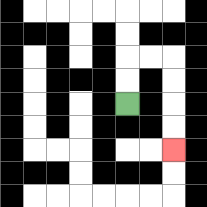{'start': '[5, 4]', 'end': '[7, 6]', 'path_directions': 'U,U,R,R,D,D,D,D', 'path_coordinates': '[[5, 4], [5, 3], [5, 2], [6, 2], [7, 2], [7, 3], [7, 4], [7, 5], [7, 6]]'}